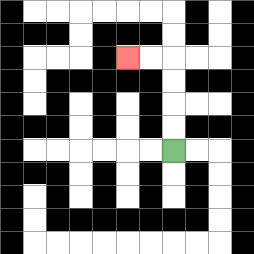{'start': '[7, 6]', 'end': '[5, 2]', 'path_directions': 'U,U,U,U,L,L', 'path_coordinates': '[[7, 6], [7, 5], [7, 4], [7, 3], [7, 2], [6, 2], [5, 2]]'}